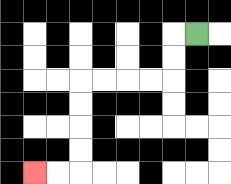{'start': '[8, 1]', 'end': '[1, 7]', 'path_directions': 'L,D,D,L,L,L,L,D,D,D,D,L,L', 'path_coordinates': '[[8, 1], [7, 1], [7, 2], [7, 3], [6, 3], [5, 3], [4, 3], [3, 3], [3, 4], [3, 5], [3, 6], [3, 7], [2, 7], [1, 7]]'}